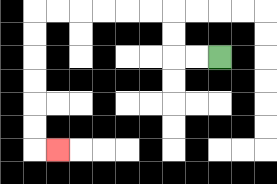{'start': '[9, 2]', 'end': '[2, 6]', 'path_directions': 'L,L,U,U,L,L,L,L,L,L,D,D,D,D,D,D,R', 'path_coordinates': '[[9, 2], [8, 2], [7, 2], [7, 1], [7, 0], [6, 0], [5, 0], [4, 0], [3, 0], [2, 0], [1, 0], [1, 1], [1, 2], [1, 3], [1, 4], [1, 5], [1, 6], [2, 6]]'}